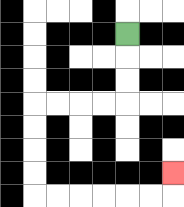{'start': '[5, 1]', 'end': '[7, 7]', 'path_directions': 'D,D,D,L,L,L,L,D,D,D,D,R,R,R,R,R,R,U', 'path_coordinates': '[[5, 1], [5, 2], [5, 3], [5, 4], [4, 4], [3, 4], [2, 4], [1, 4], [1, 5], [1, 6], [1, 7], [1, 8], [2, 8], [3, 8], [4, 8], [5, 8], [6, 8], [7, 8], [7, 7]]'}